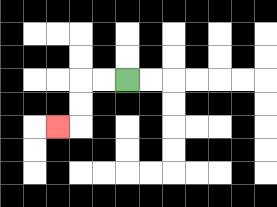{'start': '[5, 3]', 'end': '[2, 5]', 'path_directions': 'L,L,D,D,L', 'path_coordinates': '[[5, 3], [4, 3], [3, 3], [3, 4], [3, 5], [2, 5]]'}